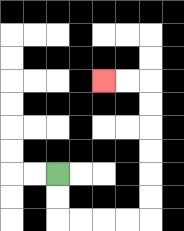{'start': '[2, 7]', 'end': '[4, 3]', 'path_directions': 'D,D,R,R,R,R,U,U,U,U,U,U,L,L', 'path_coordinates': '[[2, 7], [2, 8], [2, 9], [3, 9], [4, 9], [5, 9], [6, 9], [6, 8], [6, 7], [6, 6], [6, 5], [6, 4], [6, 3], [5, 3], [4, 3]]'}